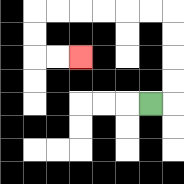{'start': '[6, 4]', 'end': '[3, 2]', 'path_directions': 'R,U,U,U,U,L,L,L,L,L,L,D,D,R,R', 'path_coordinates': '[[6, 4], [7, 4], [7, 3], [7, 2], [7, 1], [7, 0], [6, 0], [5, 0], [4, 0], [3, 0], [2, 0], [1, 0], [1, 1], [1, 2], [2, 2], [3, 2]]'}